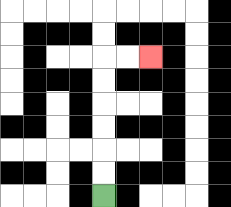{'start': '[4, 8]', 'end': '[6, 2]', 'path_directions': 'U,U,U,U,U,U,R,R', 'path_coordinates': '[[4, 8], [4, 7], [4, 6], [4, 5], [4, 4], [4, 3], [4, 2], [5, 2], [6, 2]]'}